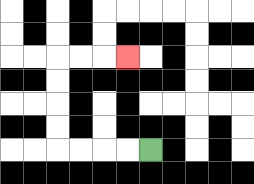{'start': '[6, 6]', 'end': '[5, 2]', 'path_directions': 'L,L,L,L,U,U,U,U,R,R,R', 'path_coordinates': '[[6, 6], [5, 6], [4, 6], [3, 6], [2, 6], [2, 5], [2, 4], [2, 3], [2, 2], [3, 2], [4, 2], [5, 2]]'}